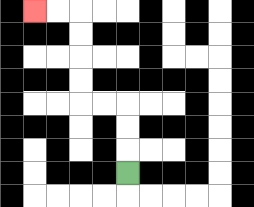{'start': '[5, 7]', 'end': '[1, 0]', 'path_directions': 'U,U,U,L,L,U,U,U,U,L,L', 'path_coordinates': '[[5, 7], [5, 6], [5, 5], [5, 4], [4, 4], [3, 4], [3, 3], [3, 2], [3, 1], [3, 0], [2, 0], [1, 0]]'}